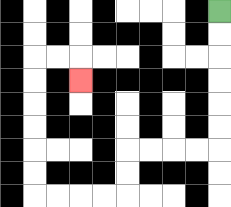{'start': '[9, 0]', 'end': '[3, 3]', 'path_directions': 'D,D,D,D,D,D,L,L,L,L,D,D,L,L,L,L,U,U,U,U,U,U,R,R,D', 'path_coordinates': '[[9, 0], [9, 1], [9, 2], [9, 3], [9, 4], [9, 5], [9, 6], [8, 6], [7, 6], [6, 6], [5, 6], [5, 7], [5, 8], [4, 8], [3, 8], [2, 8], [1, 8], [1, 7], [1, 6], [1, 5], [1, 4], [1, 3], [1, 2], [2, 2], [3, 2], [3, 3]]'}